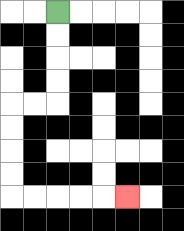{'start': '[2, 0]', 'end': '[5, 8]', 'path_directions': 'D,D,D,D,L,L,D,D,D,D,R,R,R,R,R', 'path_coordinates': '[[2, 0], [2, 1], [2, 2], [2, 3], [2, 4], [1, 4], [0, 4], [0, 5], [0, 6], [0, 7], [0, 8], [1, 8], [2, 8], [3, 8], [4, 8], [5, 8]]'}